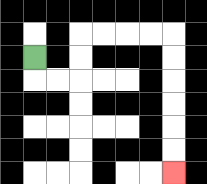{'start': '[1, 2]', 'end': '[7, 7]', 'path_directions': 'D,R,R,U,U,R,R,R,R,D,D,D,D,D,D', 'path_coordinates': '[[1, 2], [1, 3], [2, 3], [3, 3], [3, 2], [3, 1], [4, 1], [5, 1], [6, 1], [7, 1], [7, 2], [7, 3], [7, 4], [7, 5], [7, 6], [7, 7]]'}